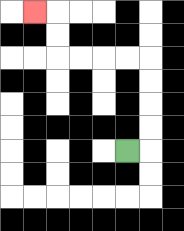{'start': '[5, 6]', 'end': '[1, 0]', 'path_directions': 'R,U,U,U,U,L,L,L,L,U,U,L', 'path_coordinates': '[[5, 6], [6, 6], [6, 5], [6, 4], [6, 3], [6, 2], [5, 2], [4, 2], [3, 2], [2, 2], [2, 1], [2, 0], [1, 0]]'}